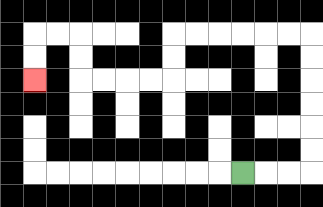{'start': '[10, 7]', 'end': '[1, 3]', 'path_directions': 'R,R,R,U,U,U,U,U,U,L,L,L,L,L,L,D,D,L,L,L,L,U,U,L,L,D,D', 'path_coordinates': '[[10, 7], [11, 7], [12, 7], [13, 7], [13, 6], [13, 5], [13, 4], [13, 3], [13, 2], [13, 1], [12, 1], [11, 1], [10, 1], [9, 1], [8, 1], [7, 1], [7, 2], [7, 3], [6, 3], [5, 3], [4, 3], [3, 3], [3, 2], [3, 1], [2, 1], [1, 1], [1, 2], [1, 3]]'}